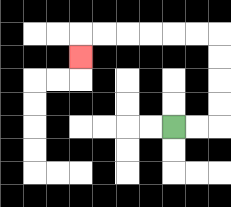{'start': '[7, 5]', 'end': '[3, 2]', 'path_directions': 'R,R,U,U,U,U,L,L,L,L,L,L,D', 'path_coordinates': '[[7, 5], [8, 5], [9, 5], [9, 4], [9, 3], [9, 2], [9, 1], [8, 1], [7, 1], [6, 1], [5, 1], [4, 1], [3, 1], [3, 2]]'}